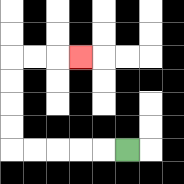{'start': '[5, 6]', 'end': '[3, 2]', 'path_directions': 'L,L,L,L,L,U,U,U,U,R,R,R', 'path_coordinates': '[[5, 6], [4, 6], [3, 6], [2, 6], [1, 6], [0, 6], [0, 5], [0, 4], [0, 3], [0, 2], [1, 2], [2, 2], [3, 2]]'}